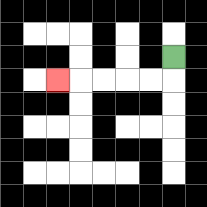{'start': '[7, 2]', 'end': '[2, 3]', 'path_directions': 'D,L,L,L,L,L', 'path_coordinates': '[[7, 2], [7, 3], [6, 3], [5, 3], [4, 3], [3, 3], [2, 3]]'}